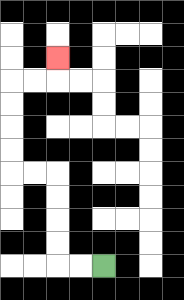{'start': '[4, 11]', 'end': '[2, 2]', 'path_directions': 'L,L,U,U,U,U,L,L,U,U,U,U,R,R,U', 'path_coordinates': '[[4, 11], [3, 11], [2, 11], [2, 10], [2, 9], [2, 8], [2, 7], [1, 7], [0, 7], [0, 6], [0, 5], [0, 4], [0, 3], [1, 3], [2, 3], [2, 2]]'}